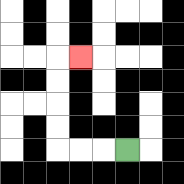{'start': '[5, 6]', 'end': '[3, 2]', 'path_directions': 'L,L,L,U,U,U,U,R', 'path_coordinates': '[[5, 6], [4, 6], [3, 6], [2, 6], [2, 5], [2, 4], [2, 3], [2, 2], [3, 2]]'}